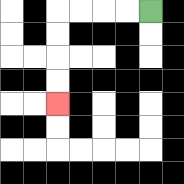{'start': '[6, 0]', 'end': '[2, 4]', 'path_directions': 'L,L,L,L,D,D,D,D', 'path_coordinates': '[[6, 0], [5, 0], [4, 0], [3, 0], [2, 0], [2, 1], [2, 2], [2, 3], [2, 4]]'}